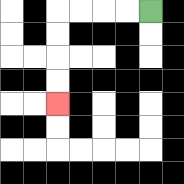{'start': '[6, 0]', 'end': '[2, 4]', 'path_directions': 'L,L,L,L,D,D,D,D', 'path_coordinates': '[[6, 0], [5, 0], [4, 0], [3, 0], [2, 0], [2, 1], [2, 2], [2, 3], [2, 4]]'}